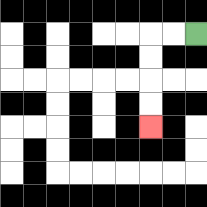{'start': '[8, 1]', 'end': '[6, 5]', 'path_directions': 'L,L,D,D,D,D', 'path_coordinates': '[[8, 1], [7, 1], [6, 1], [6, 2], [6, 3], [6, 4], [6, 5]]'}